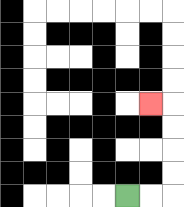{'start': '[5, 8]', 'end': '[6, 4]', 'path_directions': 'R,R,U,U,U,U,L', 'path_coordinates': '[[5, 8], [6, 8], [7, 8], [7, 7], [7, 6], [7, 5], [7, 4], [6, 4]]'}